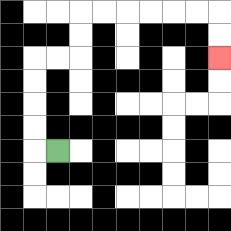{'start': '[2, 6]', 'end': '[9, 2]', 'path_directions': 'L,U,U,U,U,R,R,U,U,R,R,R,R,R,R,D,D', 'path_coordinates': '[[2, 6], [1, 6], [1, 5], [1, 4], [1, 3], [1, 2], [2, 2], [3, 2], [3, 1], [3, 0], [4, 0], [5, 0], [6, 0], [7, 0], [8, 0], [9, 0], [9, 1], [9, 2]]'}